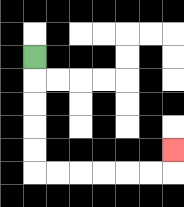{'start': '[1, 2]', 'end': '[7, 6]', 'path_directions': 'D,D,D,D,D,R,R,R,R,R,R,U', 'path_coordinates': '[[1, 2], [1, 3], [1, 4], [1, 5], [1, 6], [1, 7], [2, 7], [3, 7], [4, 7], [5, 7], [6, 7], [7, 7], [7, 6]]'}